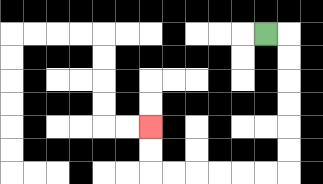{'start': '[11, 1]', 'end': '[6, 5]', 'path_directions': 'R,D,D,D,D,D,D,L,L,L,L,L,L,U,U', 'path_coordinates': '[[11, 1], [12, 1], [12, 2], [12, 3], [12, 4], [12, 5], [12, 6], [12, 7], [11, 7], [10, 7], [9, 7], [8, 7], [7, 7], [6, 7], [6, 6], [6, 5]]'}